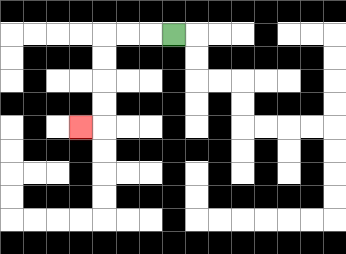{'start': '[7, 1]', 'end': '[3, 5]', 'path_directions': 'L,L,L,D,D,D,D,L', 'path_coordinates': '[[7, 1], [6, 1], [5, 1], [4, 1], [4, 2], [4, 3], [4, 4], [4, 5], [3, 5]]'}